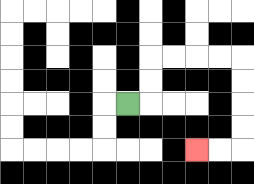{'start': '[5, 4]', 'end': '[8, 6]', 'path_directions': 'R,U,U,R,R,R,R,D,D,D,D,L,L', 'path_coordinates': '[[5, 4], [6, 4], [6, 3], [6, 2], [7, 2], [8, 2], [9, 2], [10, 2], [10, 3], [10, 4], [10, 5], [10, 6], [9, 6], [8, 6]]'}